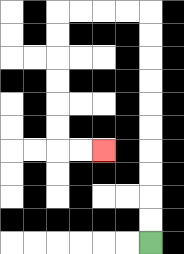{'start': '[6, 10]', 'end': '[4, 6]', 'path_directions': 'U,U,U,U,U,U,U,U,U,U,L,L,L,L,D,D,D,D,D,D,R,R', 'path_coordinates': '[[6, 10], [6, 9], [6, 8], [6, 7], [6, 6], [6, 5], [6, 4], [6, 3], [6, 2], [6, 1], [6, 0], [5, 0], [4, 0], [3, 0], [2, 0], [2, 1], [2, 2], [2, 3], [2, 4], [2, 5], [2, 6], [3, 6], [4, 6]]'}